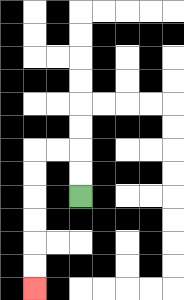{'start': '[3, 8]', 'end': '[1, 12]', 'path_directions': 'U,U,L,L,D,D,D,D,D,D', 'path_coordinates': '[[3, 8], [3, 7], [3, 6], [2, 6], [1, 6], [1, 7], [1, 8], [1, 9], [1, 10], [1, 11], [1, 12]]'}